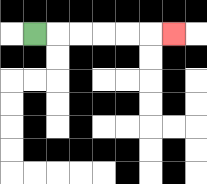{'start': '[1, 1]', 'end': '[7, 1]', 'path_directions': 'R,R,R,R,R,R', 'path_coordinates': '[[1, 1], [2, 1], [3, 1], [4, 1], [5, 1], [6, 1], [7, 1]]'}